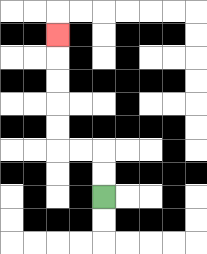{'start': '[4, 8]', 'end': '[2, 1]', 'path_directions': 'U,U,L,L,U,U,U,U,U', 'path_coordinates': '[[4, 8], [4, 7], [4, 6], [3, 6], [2, 6], [2, 5], [2, 4], [2, 3], [2, 2], [2, 1]]'}